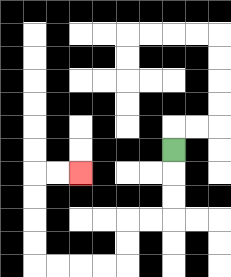{'start': '[7, 6]', 'end': '[3, 7]', 'path_directions': 'D,D,D,L,L,D,D,L,L,L,L,U,U,U,U,R,R', 'path_coordinates': '[[7, 6], [7, 7], [7, 8], [7, 9], [6, 9], [5, 9], [5, 10], [5, 11], [4, 11], [3, 11], [2, 11], [1, 11], [1, 10], [1, 9], [1, 8], [1, 7], [2, 7], [3, 7]]'}